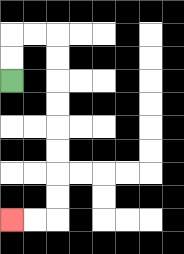{'start': '[0, 3]', 'end': '[0, 9]', 'path_directions': 'U,U,R,R,D,D,D,D,D,D,D,D,L,L', 'path_coordinates': '[[0, 3], [0, 2], [0, 1], [1, 1], [2, 1], [2, 2], [2, 3], [2, 4], [2, 5], [2, 6], [2, 7], [2, 8], [2, 9], [1, 9], [0, 9]]'}